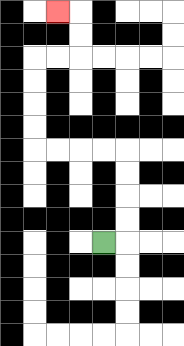{'start': '[4, 10]', 'end': '[2, 0]', 'path_directions': 'R,U,U,U,U,L,L,L,L,U,U,U,U,R,R,U,U,L', 'path_coordinates': '[[4, 10], [5, 10], [5, 9], [5, 8], [5, 7], [5, 6], [4, 6], [3, 6], [2, 6], [1, 6], [1, 5], [1, 4], [1, 3], [1, 2], [2, 2], [3, 2], [3, 1], [3, 0], [2, 0]]'}